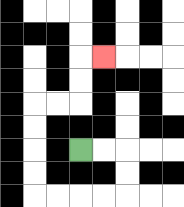{'start': '[3, 6]', 'end': '[4, 2]', 'path_directions': 'R,R,D,D,L,L,L,L,U,U,U,U,R,R,U,U,R', 'path_coordinates': '[[3, 6], [4, 6], [5, 6], [5, 7], [5, 8], [4, 8], [3, 8], [2, 8], [1, 8], [1, 7], [1, 6], [1, 5], [1, 4], [2, 4], [3, 4], [3, 3], [3, 2], [4, 2]]'}